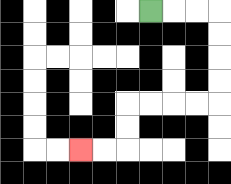{'start': '[6, 0]', 'end': '[3, 6]', 'path_directions': 'R,R,R,D,D,D,D,L,L,L,L,D,D,L,L', 'path_coordinates': '[[6, 0], [7, 0], [8, 0], [9, 0], [9, 1], [9, 2], [9, 3], [9, 4], [8, 4], [7, 4], [6, 4], [5, 4], [5, 5], [5, 6], [4, 6], [3, 6]]'}